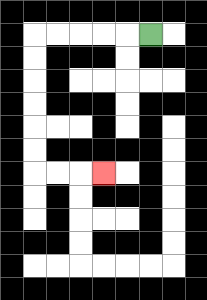{'start': '[6, 1]', 'end': '[4, 7]', 'path_directions': 'L,L,L,L,L,D,D,D,D,D,D,R,R,R', 'path_coordinates': '[[6, 1], [5, 1], [4, 1], [3, 1], [2, 1], [1, 1], [1, 2], [1, 3], [1, 4], [1, 5], [1, 6], [1, 7], [2, 7], [3, 7], [4, 7]]'}